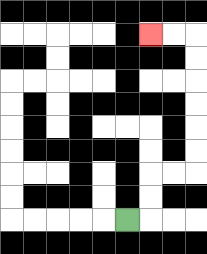{'start': '[5, 9]', 'end': '[6, 1]', 'path_directions': 'R,U,U,R,R,U,U,U,U,U,U,L,L', 'path_coordinates': '[[5, 9], [6, 9], [6, 8], [6, 7], [7, 7], [8, 7], [8, 6], [8, 5], [8, 4], [8, 3], [8, 2], [8, 1], [7, 1], [6, 1]]'}